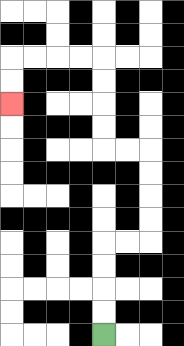{'start': '[4, 14]', 'end': '[0, 4]', 'path_directions': 'U,U,U,U,R,R,U,U,U,U,L,L,U,U,U,U,L,L,L,L,D,D', 'path_coordinates': '[[4, 14], [4, 13], [4, 12], [4, 11], [4, 10], [5, 10], [6, 10], [6, 9], [6, 8], [6, 7], [6, 6], [5, 6], [4, 6], [4, 5], [4, 4], [4, 3], [4, 2], [3, 2], [2, 2], [1, 2], [0, 2], [0, 3], [0, 4]]'}